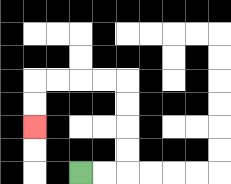{'start': '[3, 7]', 'end': '[1, 5]', 'path_directions': 'R,R,U,U,U,U,L,L,L,L,D,D', 'path_coordinates': '[[3, 7], [4, 7], [5, 7], [5, 6], [5, 5], [5, 4], [5, 3], [4, 3], [3, 3], [2, 3], [1, 3], [1, 4], [1, 5]]'}